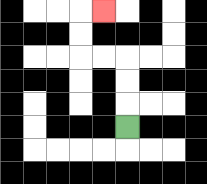{'start': '[5, 5]', 'end': '[4, 0]', 'path_directions': 'U,U,U,L,L,U,U,R', 'path_coordinates': '[[5, 5], [5, 4], [5, 3], [5, 2], [4, 2], [3, 2], [3, 1], [3, 0], [4, 0]]'}